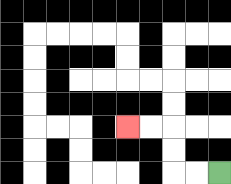{'start': '[9, 7]', 'end': '[5, 5]', 'path_directions': 'L,L,U,U,L,L', 'path_coordinates': '[[9, 7], [8, 7], [7, 7], [7, 6], [7, 5], [6, 5], [5, 5]]'}